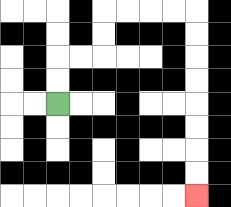{'start': '[2, 4]', 'end': '[8, 8]', 'path_directions': 'U,U,R,R,U,U,R,R,R,R,D,D,D,D,D,D,D,D', 'path_coordinates': '[[2, 4], [2, 3], [2, 2], [3, 2], [4, 2], [4, 1], [4, 0], [5, 0], [6, 0], [7, 0], [8, 0], [8, 1], [8, 2], [8, 3], [8, 4], [8, 5], [8, 6], [8, 7], [8, 8]]'}